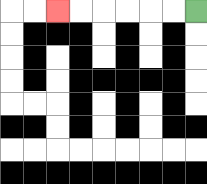{'start': '[8, 0]', 'end': '[2, 0]', 'path_directions': 'L,L,L,L,L,L', 'path_coordinates': '[[8, 0], [7, 0], [6, 0], [5, 0], [4, 0], [3, 0], [2, 0]]'}